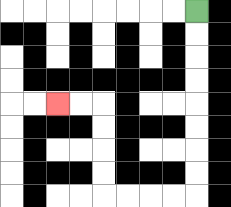{'start': '[8, 0]', 'end': '[2, 4]', 'path_directions': 'D,D,D,D,D,D,D,D,L,L,L,L,U,U,U,U,L,L', 'path_coordinates': '[[8, 0], [8, 1], [8, 2], [8, 3], [8, 4], [8, 5], [8, 6], [8, 7], [8, 8], [7, 8], [6, 8], [5, 8], [4, 8], [4, 7], [4, 6], [4, 5], [4, 4], [3, 4], [2, 4]]'}